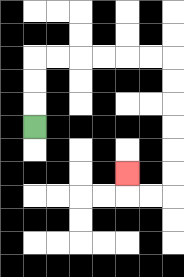{'start': '[1, 5]', 'end': '[5, 7]', 'path_directions': 'U,U,U,R,R,R,R,R,R,D,D,D,D,D,D,L,L,U', 'path_coordinates': '[[1, 5], [1, 4], [1, 3], [1, 2], [2, 2], [3, 2], [4, 2], [5, 2], [6, 2], [7, 2], [7, 3], [7, 4], [7, 5], [7, 6], [7, 7], [7, 8], [6, 8], [5, 8], [5, 7]]'}